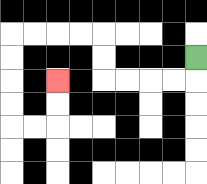{'start': '[8, 2]', 'end': '[2, 3]', 'path_directions': 'D,L,L,L,L,U,U,L,L,L,L,D,D,D,D,R,R,U,U', 'path_coordinates': '[[8, 2], [8, 3], [7, 3], [6, 3], [5, 3], [4, 3], [4, 2], [4, 1], [3, 1], [2, 1], [1, 1], [0, 1], [0, 2], [0, 3], [0, 4], [0, 5], [1, 5], [2, 5], [2, 4], [2, 3]]'}